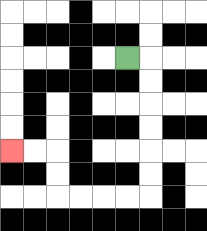{'start': '[5, 2]', 'end': '[0, 6]', 'path_directions': 'R,D,D,D,D,D,D,L,L,L,L,U,U,L,L', 'path_coordinates': '[[5, 2], [6, 2], [6, 3], [6, 4], [6, 5], [6, 6], [6, 7], [6, 8], [5, 8], [4, 8], [3, 8], [2, 8], [2, 7], [2, 6], [1, 6], [0, 6]]'}